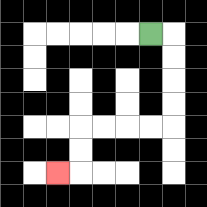{'start': '[6, 1]', 'end': '[2, 7]', 'path_directions': 'R,D,D,D,D,L,L,L,L,D,D,L', 'path_coordinates': '[[6, 1], [7, 1], [7, 2], [7, 3], [7, 4], [7, 5], [6, 5], [5, 5], [4, 5], [3, 5], [3, 6], [3, 7], [2, 7]]'}